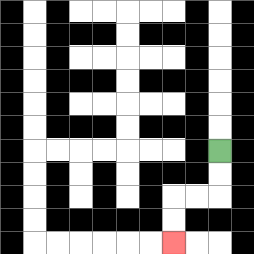{'start': '[9, 6]', 'end': '[7, 10]', 'path_directions': 'D,D,L,L,D,D', 'path_coordinates': '[[9, 6], [9, 7], [9, 8], [8, 8], [7, 8], [7, 9], [7, 10]]'}